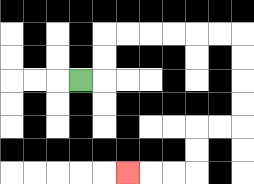{'start': '[3, 3]', 'end': '[5, 7]', 'path_directions': 'R,U,U,R,R,R,R,R,R,D,D,D,D,L,L,D,D,L,L,L', 'path_coordinates': '[[3, 3], [4, 3], [4, 2], [4, 1], [5, 1], [6, 1], [7, 1], [8, 1], [9, 1], [10, 1], [10, 2], [10, 3], [10, 4], [10, 5], [9, 5], [8, 5], [8, 6], [8, 7], [7, 7], [6, 7], [5, 7]]'}